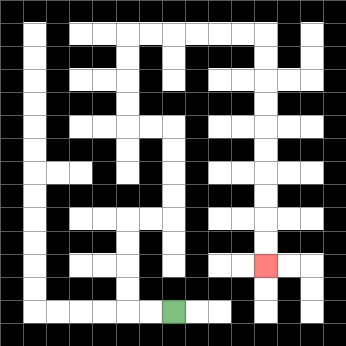{'start': '[7, 13]', 'end': '[11, 11]', 'path_directions': 'L,L,U,U,U,U,R,R,U,U,U,U,L,L,U,U,U,U,R,R,R,R,R,R,D,D,D,D,D,D,D,D,D,D', 'path_coordinates': '[[7, 13], [6, 13], [5, 13], [5, 12], [5, 11], [5, 10], [5, 9], [6, 9], [7, 9], [7, 8], [7, 7], [7, 6], [7, 5], [6, 5], [5, 5], [5, 4], [5, 3], [5, 2], [5, 1], [6, 1], [7, 1], [8, 1], [9, 1], [10, 1], [11, 1], [11, 2], [11, 3], [11, 4], [11, 5], [11, 6], [11, 7], [11, 8], [11, 9], [11, 10], [11, 11]]'}